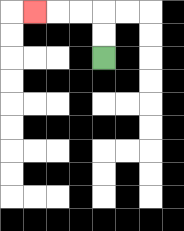{'start': '[4, 2]', 'end': '[1, 0]', 'path_directions': 'U,U,L,L,L', 'path_coordinates': '[[4, 2], [4, 1], [4, 0], [3, 0], [2, 0], [1, 0]]'}